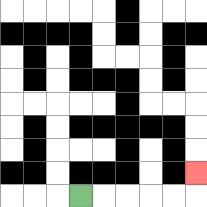{'start': '[3, 8]', 'end': '[8, 7]', 'path_directions': 'R,R,R,R,R,U', 'path_coordinates': '[[3, 8], [4, 8], [5, 8], [6, 8], [7, 8], [8, 8], [8, 7]]'}